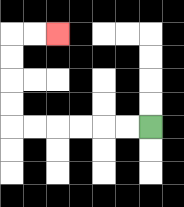{'start': '[6, 5]', 'end': '[2, 1]', 'path_directions': 'L,L,L,L,L,L,U,U,U,U,R,R', 'path_coordinates': '[[6, 5], [5, 5], [4, 5], [3, 5], [2, 5], [1, 5], [0, 5], [0, 4], [0, 3], [0, 2], [0, 1], [1, 1], [2, 1]]'}